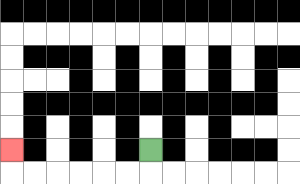{'start': '[6, 6]', 'end': '[0, 6]', 'path_directions': 'D,L,L,L,L,L,L,U', 'path_coordinates': '[[6, 6], [6, 7], [5, 7], [4, 7], [3, 7], [2, 7], [1, 7], [0, 7], [0, 6]]'}